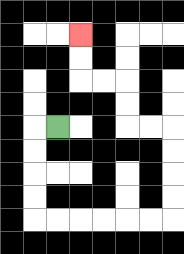{'start': '[2, 5]', 'end': '[3, 1]', 'path_directions': 'L,D,D,D,D,R,R,R,R,R,R,U,U,U,U,L,L,U,U,L,L,U,U', 'path_coordinates': '[[2, 5], [1, 5], [1, 6], [1, 7], [1, 8], [1, 9], [2, 9], [3, 9], [4, 9], [5, 9], [6, 9], [7, 9], [7, 8], [7, 7], [7, 6], [7, 5], [6, 5], [5, 5], [5, 4], [5, 3], [4, 3], [3, 3], [3, 2], [3, 1]]'}